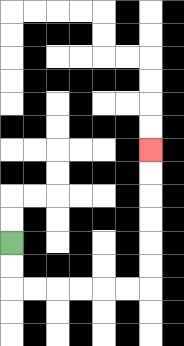{'start': '[0, 10]', 'end': '[6, 6]', 'path_directions': 'D,D,R,R,R,R,R,R,U,U,U,U,U,U', 'path_coordinates': '[[0, 10], [0, 11], [0, 12], [1, 12], [2, 12], [3, 12], [4, 12], [5, 12], [6, 12], [6, 11], [6, 10], [6, 9], [6, 8], [6, 7], [6, 6]]'}